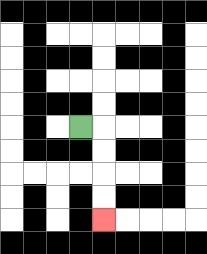{'start': '[3, 5]', 'end': '[4, 9]', 'path_directions': 'R,D,D,D,D', 'path_coordinates': '[[3, 5], [4, 5], [4, 6], [4, 7], [4, 8], [4, 9]]'}